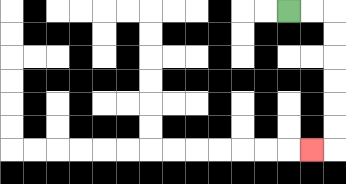{'start': '[12, 0]', 'end': '[13, 6]', 'path_directions': 'R,R,D,D,D,D,D,D,L', 'path_coordinates': '[[12, 0], [13, 0], [14, 0], [14, 1], [14, 2], [14, 3], [14, 4], [14, 5], [14, 6], [13, 6]]'}